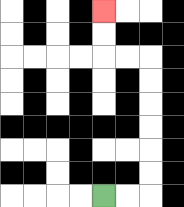{'start': '[4, 8]', 'end': '[4, 0]', 'path_directions': 'R,R,U,U,U,U,U,U,L,L,U,U', 'path_coordinates': '[[4, 8], [5, 8], [6, 8], [6, 7], [6, 6], [6, 5], [6, 4], [6, 3], [6, 2], [5, 2], [4, 2], [4, 1], [4, 0]]'}